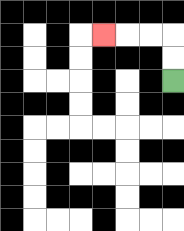{'start': '[7, 3]', 'end': '[4, 1]', 'path_directions': 'U,U,L,L,L', 'path_coordinates': '[[7, 3], [7, 2], [7, 1], [6, 1], [5, 1], [4, 1]]'}